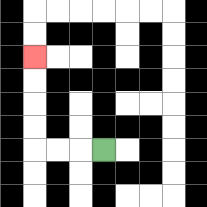{'start': '[4, 6]', 'end': '[1, 2]', 'path_directions': 'L,L,L,U,U,U,U', 'path_coordinates': '[[4, 6], [3, 6], [2, 6], [1, 6], [1, 5], [1, 4], [1, 3], [1, 2]]'}